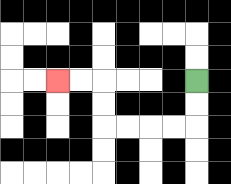{'start': '[8, 3]', 'end': '[2, 3]', 'path_directions': 'D,D,L,L,L,L,U,U,L,L', 'path_coordinates': '[[8, 3], [8, 4], [8, 5], [7, 5], [6, 5], [5, 5], [4, 5], [4, 4], [4, 3], [3, 3], [2, 3]]'}